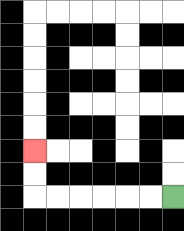{'start': '[7, 8]', 'end': '[1, 6]', 'path_directions': 'L,L,L,L,L,L,U,U', 'path_coordinates': '[[7, 8], [6, 8], [5, 8], [4, 8], [3, 8], [2, 8], [1, 8], [1, 7], [1, 6]]'}